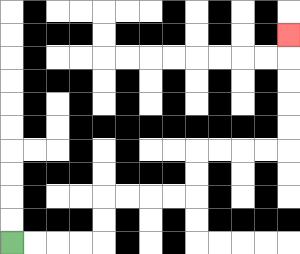{'start': '[0, 10]', 'end': '[12, 1]', 'path_directions': 'R,R,R,R,U,U,R,R,R,R,U,U,R,R,R,R,U,U,U,U,U', 'path_coordinates': '[[0, 10], [1, 10], [2, 10], [3, 10], [4, 10], [4, 9], [4, 8], [5, 8], [6, 8], [7, 8], [8, 8], [8, 7], [8, 6], [9, 6], [10, 6], [11, 6], [12, 6], [12, 5], [12, 4], [12, 3], [12, 2], [12, 1]]'}